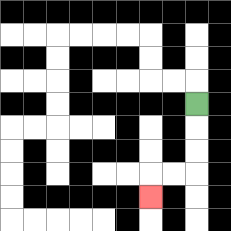{'start': '[8, 4]', 'end': '[6, 8]', 'path_directions': 'D,D,D,L,L,D', 'path_coordinates': '[[8, 4], [8, 5], [8, 6], [8, 7], [7, 7], [6, 7], [6, 8]]'}